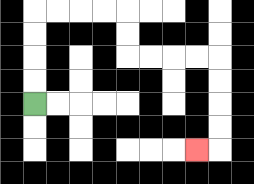{'start': '[1, 4]', 'end': '[8, 6]', 'path_directions': 'U,U,U,U,R,R,R,R,D,D,R,R,R,R,D,D,D,D,L', 'path_coordinates': '[[1, 4], [1, 3], [1, 2], [1, 1], [1, 0], [2, 0], [3, 0], [4, 0], [5, 0], [5, 1], [5, 2], [6, 2], [7, 2], [8, 2], [9, 2], [9, 3], [9, 4], [9, 5], [9, 6], [8, 6]]'}